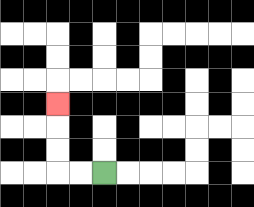{'start': '[4, 7]', 'end': '[2, 4]', 'path_directions': 'L,L,U,U,U', 'path_coordinates': '[[4, 7], [3, 7], [2, 7], [2, 6], [2, 5], [2, 4]]'}